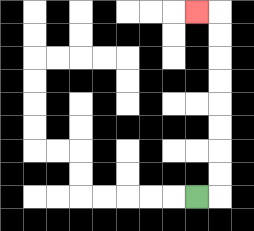{'start': '[8, 8]', 'end': '[8, 0]', 'path_directions': 'R,U,U,U,U,U,U,U,U,L', 'path_coordinates': '[[8, 8], [9, 8], [9, 7], [9, 6], [9, 5], [9, 4], [9, 3], [9, 2], [9, 1], [9, 0], [8, 0]]'}